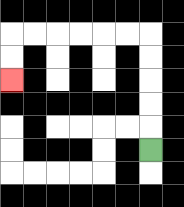{'start': '[6, 6]', 'end': '[0, 3]', 'path_directions': 'U,U,U,U,U,L,L,L,L,L,L,D,D', 'path_coordinates': '[[6, 6], [6, 5], [6, 4], [6, 3], [6, 2], [6, 1], [5, 1], [4, 1], [3, 1], [2, 1], [1, 1], [0, 1], [0, 2], [0, 3]]'}